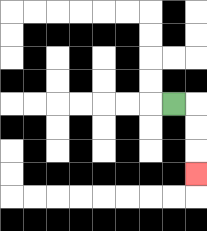{'start': '[7, 4]', 'end': '[8, 7]', 'path_directions': 'R,D,D,D', 'path_coordinates': '[[7, 4], [8, 4], [8, 5], [8, 6], [8, 7]]'}